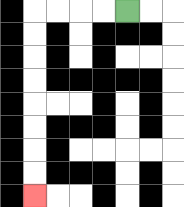{'start': '[5, 0]', 'end': '[1, 8]', 'path_directions': 'L,L,L,L,D,D,D,D,D,D,D,D', 'path_coordinates': '[[5, 0], [4, 0], [3, 0], [2, 0], [1, 0], [1, 1], [1, 2], [1, 3], [1, 4], [1, 5], [1, 6], [1, 7], [1, 8]]'}